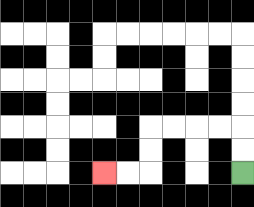{'start': '[10, 7]', 'end': '[4, 7]', 'path_directions': 'U,U,L,L,L,L,D,D,L,L', 'path_coordinates': '[[10, 7], [10, 6], [10, 5], [9, 5], [8, 5], [7, 5], [6, 5], [6, 6], [6, 7], [5, 7], [4, 7]]'}